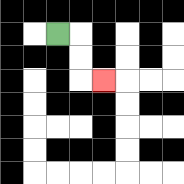{'start': '[2, 1]', 'end': '[4, 3]', 'path_directions': 'R,D,D,R', 'path_coordinates': '[[2, 1], [3, 1], [3, 2], [3, 3], [4, 3]]'}